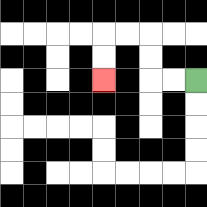{'start': '[8, 3]', 'end': '[4, 3]', 'path_directions': 'L,L,U,U,L,L,D,D', 'path_coordinates': '[[8, 3], [7, 3], [6, 3], [6, 2], [6, 1], [5, 1], [4, 1], [4, 2], [4, 3]]'}